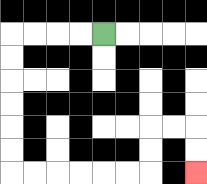{'start': '[4, 1]', 'end': '[8, 7]', 'path_directions': 'L,L,L,L,D,D,D,D,D,D,R,R,R,R,R,R,U,U,R,R,D,D', 'path_coordinates': '[[4, 1], [3, 1], [2, 1], [1, 1], [0, 1], [0, 2], [0, 3], [0, 4], [0, 5], [0, 6], [0, 7], [1, 7], [2, 7], [3, 7], [4, 7], [5, 7], [6, 7], [6, 6], [6, 5], [7, 5], [8, 5], [8, 6], [8, 7]]'}